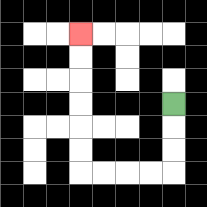{'start': '[7, 4]', 'end': '[3, 1]', 'path_directions': 'D,D,D,L,L,L,L,U,U,U,U,U,U', 'path_coordinates': '[[7, 4], [7, 5], [7, 6], [7, 7], [6, 7], [5, 7], [4, 7], [3, 7], [3, 6], [3, 5], [3, 4], [3, 3], [3, 2], [3, 1]]'}